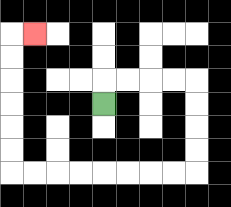{'start': '[4, 4]', 'end': '[1, 1]', 'path_directions': 'U,R,R,R,R,D,D,D,D,L,L,L,L,L,L,L,L,U,U,U,U,U,U,R', 'path_coordinates': '[[4, 4], [4, 3], [5, 3], [6, 3], [7, 3], [8, 3], [8, 4], [8, 5], [8, 6], [8, 7], [7, 7], [6, 7], [5, 7], [4, 7], [3, 7], [2, 7], [1, 7], [0, 7], [0, 6], [0, 5], [0, 4], [0, 3], [0, 2], [0, 1], [1, 1]]'}